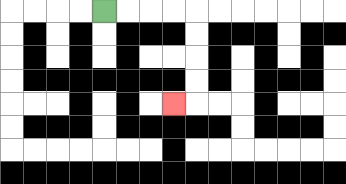{'start': '[4, 0]', 'end': '[7, 4]', 'path_directions': 'R,R,R,R,D,D,D,D,L', 'path_coordinates': '[[4, 0], [5, 0], [6, 0], [7, 0], [8, 0], [8, 1], [8, 2], [8, 3], [8, 4], [7, 4]]'}